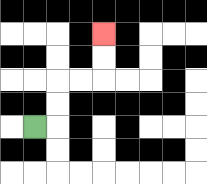{'start': '[1, 5]', 'end': '[4, 1]', 'path_directions': 'R,U,U,R,R,U,U', 'path_coordinates': '[[1, 5], [2, 5], [2, 4], [2, 3], [3, 3], [4, 3], [4, 2], [4, 1]]'}